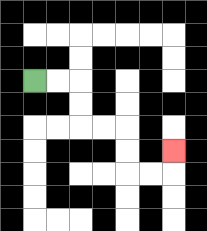{'start': '[1, 3]', 'end': '[7, 6]', 'path_directions': 'R,R,D,D,R,R,D,D,R,R,U', 'path_coordinates': '[[1, 3], [2, 3], [3, 3], [3, 4], [3, 5], [4, 5], [5, 5], [5, 6], [5, 7], [6, 7], [7, 7], [7, 6]]'}